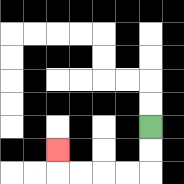{'start': '[6, 5]', 'end': '[2, 6]', 'path_directions': 'D,D,L,L,L,L,U', 'path_coordinates': '[[6, 5], [6, 6], [6, 7], [5, 7], [4, 7], [3, 7], [2, 7], [2, 6]]'}